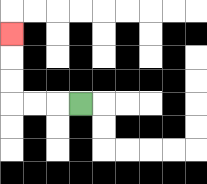{'start': '[3, 4]', 'end': '[0, 1]', 'path_directions': 'L,L,L,U,U,U', 'path_coordinates': '[[3, 4], [2, 4], [1, 4], [0, 4], [0, 3], [0, 2], [0, 1]]'}